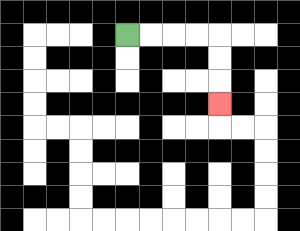{'start': '[5, 1]', 'end': '[9, 4]', 'path_directions': 'R,R,R,R,D,D,D', 'path_coordinates': '[[5, 1], [6, 1], [7, 1], [8, 1], [9, 1], [9, 2], [9, 3], [9, 4]]'}